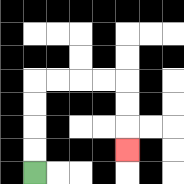{'start': '[1, 7]', 'end': '[5, 6]', 'path_directions': 'U,U,U,U,R,R,R,R,D,D,D', 'path_coordinates': '[[1, 7], [1, 6], [1, 5], [1, 4], [1, 3], [2, 3], [3, 3], [4, 3], [5, 3], [5, 4], [5, 5], [5, 6]]'}